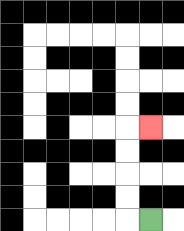{'start': '[6, 9]', 'end': '[6, 5]', 'path_directions': 'L,U,U,U,U,R', 'path_coordinates': '[[6, 9], [5, 9], [5, 8], [5, 7], [5, 6], [5, 5], [6, 5]]'}